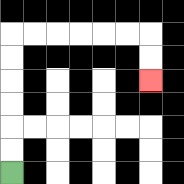{'start': '[0, 7]', 'end': '[6, 3]', 'path_directions': 'U,U,U,U,U,U,R,R,R,R,R,R,D,D', 'path_coordinates': '[[0, 7], [0, 6], [0, 5], [0, 4], [0, 3], [0, 2], [0, 1], [1, 1], [2, 1], [3, 1], [4, 1], [5, 1], [6, 1], [6, 2], [6, 3]]'}